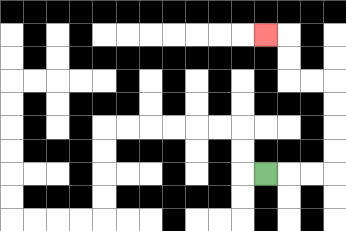{'start': '[11, 7]', 'end': '[11, 1]', 'path_directions': 'R,R,R,U,U,U,U,L,L,U,U,L', 'path_coordinates': '[[11, 7], [12, 7], [13, 7], [14, 7], [14, 6], [14, 5], [14, 4], [14, 3], [13, 3], [12, 3], [12, 2], [12, 1], [11, 1]]'}